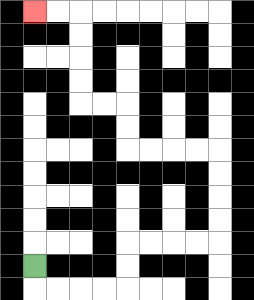{'start': '[1, 11]', 'end': '[1, 0]', 'path_directions': 'D,R,R,R,R,U,U,R,R,R,R,U,U,U,U,L,L,L,L,U,U,L,L,U,U,U,U,L,L', 'path_coordinates': '[[1, 11], [1, 12], [2, 12], [3, 12], [4, 12], [5, 12], [5, 11], [5, 10], [6, 10], [7, 10], [8, 10], [9, 10], [9, 9], [9, 8], [9, 7], [9, 6], [8, 6], [7, 6], [6, 6], [5, 6], [5, 5], [5, 4], [4, 4], [3, 4], [3, 3], [3, 2], [3, 1], [3, 0], [2, 0], [1, 0]]'}